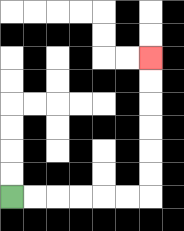{'start': '[0, 8]', 'end': '[6, 2]', 'path_directions': 'R,R,R,R,R,R,U,U,U,U,U,U', 'path_coordinates': '[[0, 8], [1, 8], [2, 8], [3, 8], [4, 8], [5, 8], [6, 8], [6, 7], [6, 6], [6, 5], [6, 4], [6, 3], [6, 2]]'}